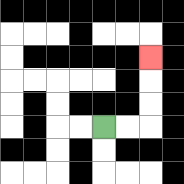{'start': '[4, 5]', 'end': '[6, 2]', 'path_directions': 'R,R,U,U,U', 'path_coordinates': '[[4, 5], [5, 5], [6, 5], [6, 4], [6, 3], [6, 2]]'}